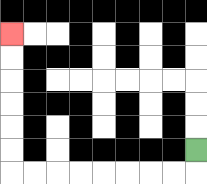{'start': '[8, 6]', 'end': '[0, 1]', 'path_directions': 'D,L,L,L,L,L,L,L,L,U,U,U,U,U,U', 'path_coordinates': '[[8, 6], [8, 7], [7, 7], [6, 7], [5, 7], [4, 7], [3, 7], [2, 7], [1, 7], [0, 7], [0, 6], [0, 5], [0, 4], [0, 3], [0, 2], [0, 1]]'}